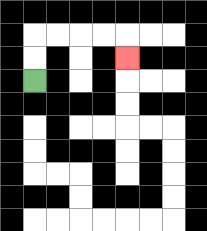{'start': '[1, 3]', 'end': '[5, 2]', 'path_directions': 'U,U,R,R,R,R,D', 'path_coordinates': '[[1, 3], [1, 2], [1, 1], [2, 1], [3, 1], [4, 1], [5, 1], [5, 2]]'}